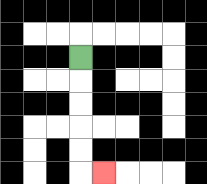{'start': '[3, 2]', 'end': '[4, 7]', 'path_directions': 'D,D,D,D,D,R', 'path_coordinates': '[[3, 2], [3, 3], [3, 4], [3, 5], [3, 6], [3, 7], [4, 7]]'}